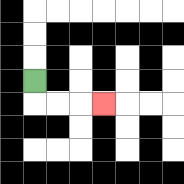{'start': '[1, 3]', 'end': '[4, 4]', 'path_directions': 'D,R,R,R', 'path_coordinates': '[[1, 3], [1, 4], [2, 4], [3, 4], [4, 4]]'}